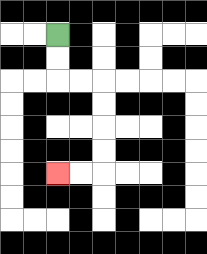{'start': '[2, 1]', 'end': '[2, 7]', 'path_directions': 'D,D,R,R,D,D,D,D,L,L', 'path_coordinates': '[[2, 1], [2, 2], [2, 3], [3, 3], [4, 3], [4, 4], [4, 5], [4, 6], [4, 7], [3, 7], [2, 7]]'}